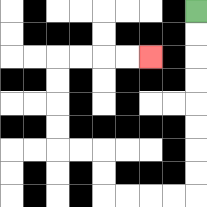{'start': '[8, 0]', 'end': '[6, 2]', 'path_directions': 'D,D,D,D,D,D,D,D,L,L,L,L,U,U,L,L,U,U,U,U,R,R,R,R', 'path_coordinates': '[[8, 0], [8, 1], [8, 2], [8, 3], [8, 4], [8, 5], [8, 6], [8, 7], [8, 8], [7, 8], [6, 8], [5, 8], [4, 8], [4, 7], [4, 6], [3, 6], [2, 6], [2, 5], [2, 4], [2, 3], [2, 2], [3, 2], [4, 2], [5, 2], [6, 2]]'}